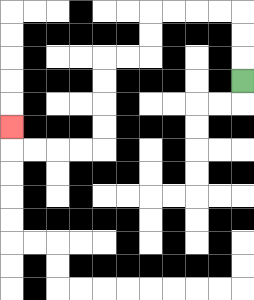{'start': '[10, 3]', 'end': '[0, 5]', 'path_directions': 'U,U,U,L,L,L,L,D,D,L,L,D,D,D,D,L,L,L,L,U', 'path_coordinates': '[[10, 3], [10, 2], [10, 1], [10, 0], [9, 0], [8, 0], [7, 0], [6, 0], [6, 1], [6, 2], [5, 2], [4, 2], [4, 3], [4, 4], [4, 5], [4, 6], [3, 6], [2, 6], [1, 6], [0, 6], [0, 5]]'}